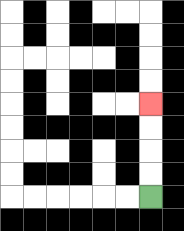{'start': '[6, 8]', 'end': '[6, 4]', 'path_directions': 'U,U,U,U', 'path_coordinates': '[[6, 8], [6, 7], [6, 6], [6, 5], [6, 4]]'}